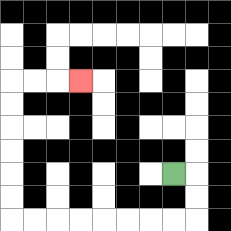{'start': '[7, 7]', 'end': '[3, 3]', 'path_directions': 'R,D,D,L,L,L,L,L,L,L,L,U,U,U,U,U,U,R,R,R', 'path_coordinates': '[[7, 7], [8, 7], [8, 8], [8, 9], [7, 9], [6, 9], [5, 9], [4, 9], [3, 9], [2, 9], [1, 9], [0, 9], [0, 8], [0, 7], [0, 6], [0, 5], [0, 4], [0, 3], [1, 3], [2, 3], [3, 3]]'}